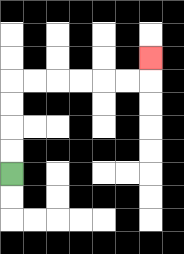{'start': '[0, 7]', 'end': '[6, 2]', 'path_directions': 'U,U,U,U,R,R,R,R,R,R,U', 'path_coordinates': '[[0, 7], [0, 6], [0, 5], [0, 4], [0, 3], [1, 3], [2, 3], [3, 3], [4, 3], [5, 3], [6, 3], [6, 2]]'}